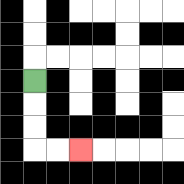{'start': '[1, 3]', 'end': '[3, 6]', 'path_directions': 'D,D,D,R,R', 'path_coordinates': '[[1, 3], [1, 4], [1, 5], [1, 6], [2, 6], [3, 6]]'}